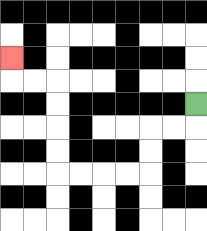{'start': '[8, 4]', 'end': '[0, 2]', 'path_directions': 'D,L,L,D,D,L,L,L,L,U,U,U,U,L,L,U', 'path_coordinates': '[[8, 4], [8, 5], [7, 5], [6, 5], [6, 6], [6, 7], [5, 7], [4, 7], [3, 7], [2, 7], [2, 6], [2, 5], [2, 4], [2, 3], [1, 3], [0, 3], [0, 2]]'}